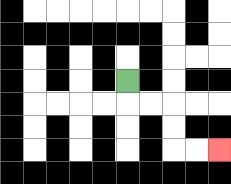{'start': '[5, 3]', 'end': '[9, 6]', 'path_directions': 'D,R,R,D,D,R,R', 'path_coordinates': '[[5, 3], [5, 4], [6, 4], [7, 4], [7, 5], [7, 6], [8, 6], [9, 6]]'}